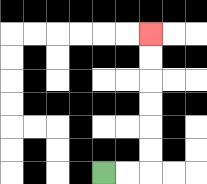{'start': '[4, 7]', 'end': '[6, 1]', 'path_directions': 'R,R,U,U,U,U,U,U', 'path_coordinates': '[[4, 7], [5, 7], [6, 7], [6, 6], [6, 5], [6, 4], [6, 3], [6, 2], [6, 1]]'}